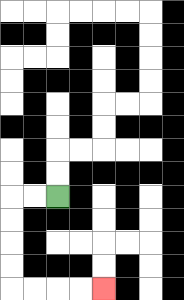{'start': '[2, 8]', 'end': '[4, 12]', 'path_directions': 'L,L,D,D,D,D,R,R,R,R', 'path_coordinates': '[[2, 8], [1, 8], [0, 8], [0, 9], [0, 10], [0, 11], [0, 12], [1, 12], [2, 12], [3, 12], [4, 12]]'}